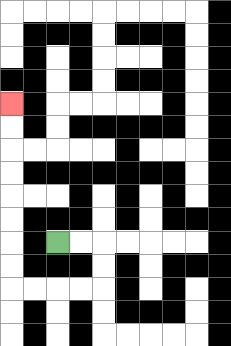{'start': '[2, 10]', 'end': '[0, 4]', 'path_directions': 'R,R,D,D,L,L,L,L,U,U,U,U,U,U,U,U', 'path_coordinates': '[[2, 10], [3, 10], [4, 10], [4, 11], [4, 12], [3, 12], [2, 12], [1, 12], [0, 12], [0, 11], [0, 10], [0, 9], [0, 8], [0, 7], [0, 6], [0, 5], [0, 4]]'}